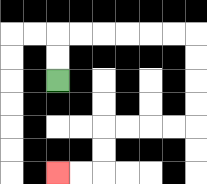{'start': '[2, 3]', 'end': '[2, 7]', 'path_directions': 'U,U,R,R,R,R,R,R,D,D,D,D,L,L,L,L,D,D,L,L', 'path_coordinates': '[[2, 3], [2, 2], [2, 1], [3, 1], [4, 1], [5, 1], [6, 1], [7, 1], [8, 1], [8, 2], [8, 3], [8, 4], [8, 5], [7, 5], [6, 5], [5, 5], [4, 5], [4, 6], [4, 7], [3, 7], [2, 7]]'}